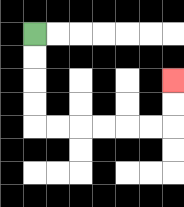{'start': '[1, 1]', 'end': '[7, 3]', 'path_directions': 'D,D,D,D,R,R,R,R,R,R,U,U', 'path_coordinates': '[[1, 1], [1, 2], [1, 3], [1, 4], [1, 5], [2, 5], [3, 5], [4, 5], [5, 5], [6, 5], [7, 5], [7, 4], [7, 3]]'}